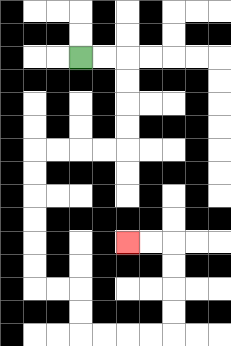{'start': '[3, 2]', 'end': '[5, 10]', 'path_directions': 'R,R,D,D,D,D,L,L,L,L,D,D,D,D,D,D,R,R,D,D,R,R,R,R,U,U,U,U,L,L', 'path_coordinates': '[[3, 2], [4, 2], [5, 2], [5, 3], [5, 4], [5, 5], [5, 6], [4, 6], [3, 6], [2, 6], [1, 6], [1, 7], [1, 8], [1, 9], [1, 10], [1, 11], [1, 12], [2, 12], [3, 12], [3, 13], [3, 14], [4, 14], [5, 14], [6, 14], [7, 14], [7, 13], [7, 12], [7, 11], [7, 10], [6, 10], [5, 10]]'}